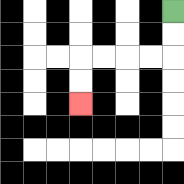{'start': '[7, 0]', 'end': '[3, 4]', 'path_directions': 'D,D,L,L,L,L,D,D', 'path_coordinates': '[[7, 0], [7, 1], [7, 2], [6, 2], [5, 2], [4, 2], [3, 2], [3, 3], [3, 4]]'}